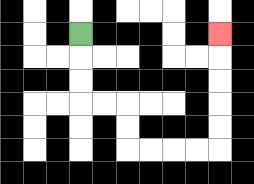{'start': '[3, 1]', 'end': '[9, 1]', 'path_directions': 'D,D,D,R,R,D,D,R,R,R,R,U,U,U,U,U', 'path_coordinates': '[[3, 1], [3, 2], [3, 3], [3, 4], [4, 4], [5, 4], [5, 5], [5, 6], [6, 6], [7, 6], [8, 6], [9, 6], [9, 5], [9, 4], [9, 3], [9, 2], [9, 1]]'}